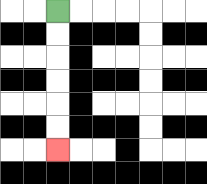{'start': '[2, 0]', 'end': '[2, 6]', 'path_directions': 'D,D,D,D,D,D', 'path_coordinates': '[[2, 0], [2, 1], [2, 2], [2, 3], [2, 4], [2, 5], [2, 6]]'}